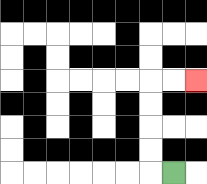{'start': '[7, 7]', 'end': '[8, 3]', 'path_directions': 'L,U,U,U,U,R,R', 'path_coordinates': '[[7, 7], [6, 7], [6, 6], [6, 5], [6, 4], [6, 3], [7, 3], [8, 3]]'}